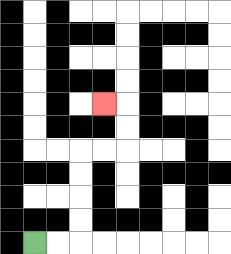{'start': '[1, 10]', 'end': '[4, 4]', 'path_directions': 'R,R,U,U,U,U,R,R,U,U,L', 'path_coordinates': '[[1, 10], [2, 10], [3, 10], [3, 9], [3, 8], [3, 7], [3, 6], [4, 6], [5, 6], [5, 5], [5, 4], [4, 4]]'}